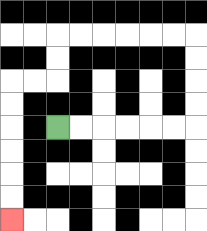{'start': '[2, 5]', 'end': '[0, 9]', 'path_directions': 'R,R,R,R,R,R,U,U,U,U,L,L,L,L,L,L,D,D,L,L,D,D,D,D,D,D', 'path_coordinates': '[[2, 5], [3, 5], [4, 5], [5, 5], [6, 5], [7, 5], [8, 5], [8, 4], [8, 3], [8, 2], [8, 1], [7, 1], [6, 1], [5, 1], [4, 1], [3, 1], [2, 1], [2, 2], [2, 3], [1, 3], [0, 3], [0, 4], [0, 5], [0, 6], [0, 7], [0, 8], [0, 9]]'}